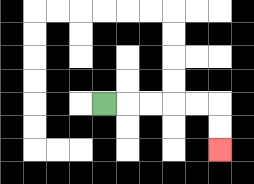{'start': '[4, 4]', 'end': '[9, 6]', 'path_directions': 'R,R,R,R,R,D,D', 'path_coordinates': '[[4, 4], [5, 4], [6, 4], [7, 4], [8, 4], [9, 4], [9, 5], [9, 6]]'}